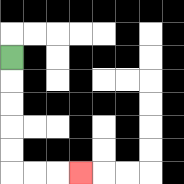{'start': '[0, 2]', 'end': '[3, 7]', 'path_directions': 'D,D,D,D,D,R,R,R', 'path_coordinates': '[[0, 2], [0, 3], [0, 4], [0, 5], [0, 6], [0, 7], [1, 7], [2, 7], [3, 7]]'}